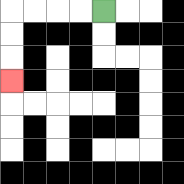{'start': '[4, 0]', 'end': '[0, 3]', 'path_directions': 'L,L,L,L,D,D,D', 'path_coordinates': '[[4, 0], [3, 0], [2, 0], [1, 0], [0, 0], [0, 1], [0, 2], [0, 3]]'}